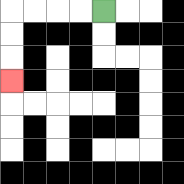{'start': '[4, 0]', 'end': '[0, 3]', 'path_directions': 'L,L,L,L,D,D,D', 'path_coordinates': '[[4, 0], [3, 0], [2, 0], [1, 0], [0, 0], [0, 1], [0, 2], [0, 3]]'}